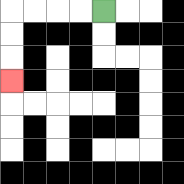{'start': '[4, 0]', 'end': '[0, 3]', 'path_directions': 'L,L,L,L,D,D,D', 'path_coordinates': '[[4, 0], [3, 0], [2, 0], [1, 0], [0, 0], [0, 1], [0, 2], [0, 3]]'}